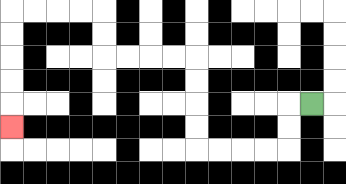{'start': '[13, 4]', 'end': '[0, 5]', 'path_directions': 'L,D,D,L,L,L,L,U,U,U,U,L,L,L,L,U,U,L,L,L,L,D,D,D,D,D', 'path_coordinates': '[[13, 4], [12, 4], [12, 5], [12, 6], [11, 6], [10, 6], [9, 6], [8, 6], [8, 5], [8, 4], [8, 3], [8, 2], [7, 2], [6, 2], [5, 2], [4, 2], [4, 1], [4, 0], [3, 0], [2, 0], [1, 0], [0, 0], [0, 1], [0, 2], [0, 3], [0, 4], [0, 5]]'}